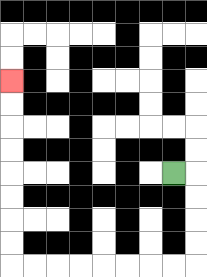{'start': '[7, 7]', 'end': '[0, 3]', 'path_directions': 'R,D,D,D,D,L,L,L,L,L,L,L,L,U,U,U,U,U,U,U,U', 'path_coordinates': '[[7, 7], [8, 7], [8, 8], [8, 9], [8, 10], [8, 11], [7, 11], [6, 11], [5, 11], [4, 11], [3, 11], [2, 11], [1, 11], [0, 11], [0, 10], [0, 9], [0, 8], [0, 7], [0, 6], [0, 5], [0, 4], [0, 3]]'}